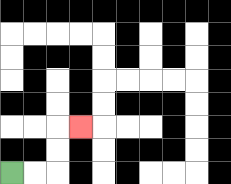{'start': '[0, 7]', 'end': '[3, 5]', 'path_directions': 'R,R,U,U,R', 'path_coordinates': '[[0, 7], [1, 7], [2, 7], [2, 6], [2, 5], [3, 5]]'}